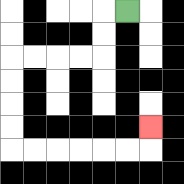{'start': '[5, 0]', 'end': '[6, 5]', 'path_directions': 'L,D,D,L,L,L,L,D,D,D,D,R,R,R,R,R,R,U', 'path_coordinates': '[[5, 0], [4, 0], [4, 1], [4, 2], [3, 2], [2, 2], [1, 2], [0, 2], [0, 3], [0, 4], [0, 5], [0, 6], [1, 6], [2, 6], [3, 6], [4, 6], [5, 6], [6, 6], [6, 5]]'}